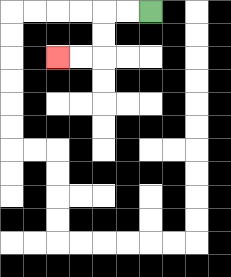{'start': '[6, 0]', 'end': '[2, 2]', 'path_directions': 'L,L,D,D,L,L', 'path_coordinates': '[[6, 0], [5, 0], [4, 0], [4, 1], [4, 2], [3, 2], [2, 2]]'}